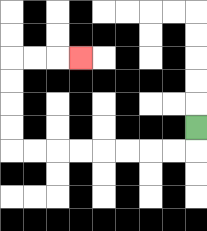{'start': '[8, 5]', 'end': '[3, 2]', 'path_directions': 'D,L,L,L,L,L,L,L,L,U,U,U,U,R,R,R', 'path_coordinates': '[[8, 5], [8, 6], [7, 6], [6, 6], [5, 6], [4, 6], [3, 6], [2, 6], [1, 6], [0, 6], [0, 5], [0, 4], [0, 3], [0, 2], [1, 2], [2, 2], [3, 2]]'}